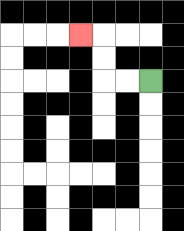{'start': '[6, 3]', 'end': '[3, 1]', 'path_directions': 'L,L,U,U,L', 'path_coordinates': '[[6, 3], [5, 3], [4, 3], [4, 2], [4, 1], [3, 1]]'}